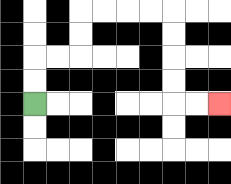{'start': '[1, 4]', 'end': '[9, 4]', 'path_directions': 'U,U,R,R,U,U,R,R,R,R,D,D,D,D,R,R', 'path_coordinates': '[[1, 4], [1, 3], [1, 2], [2, 2], [3, 2], [3, 1], [3, 0], [4, 0], [5, 0], [6, 0], [7, 0], [7, 1], [7, 2], [7, 3], [7, 4], [8, 4], [9, 4]]'}